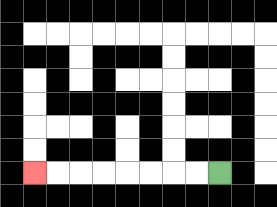{'start': '[9, 7]', 'end': '[1, 7]', 'path_directions': 'L,L,L,L,L,L,L,L', 'path_coordinates': '[[9, 7], [8, 7], [7, 7], [6, 7], [5, 7], [4, 7], [3, 7], [2, 7], [1, 7]]'}